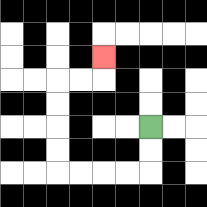{'start': '[6, 5]', 'end': '[4, 2]', 'path_directions': 'D,D,L,L,L,L,U,U,U,U,R,R,U', 'path_coordinates': '[[6, 5], [6, 6], [6, 7], [5, 7], [4, 7], [3, 7], [2, 7], [2, 6], [2, 5], [2, 4], [2, 3], [3, 3], [4, 3], [4, 2]]'}